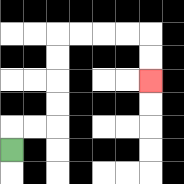{'start': '[0, 6]', 'end': '[6, 3]', 'path_directions': 'U,R,R,U,U,U,U,R,R,R,R,D,D', 'path_coordinates': '[[0, 6], [0, 5], [1, 5], [2, 5], [2, 4], [2, 3], [2, 2], [2, 1], [3, 1], [4, 1], [5, 1], [6, 1], [6, 2], [6, 3]]'}